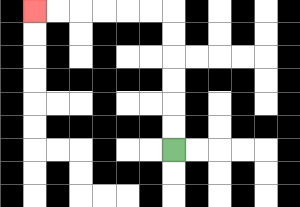{'start': '[7, 6]', 'end': '[1, 0]', 'path_directions': 'U,U,U,U,U,U,L,L,L,L,L,L', 'path_coordinates': '[[7, 6], [7, 5], [7, 4], [7, 3], [7, 2], [7, 1], [7, 0], [6, 0], [5, 0], [4, 0], [3, 0], [2, 0], [1, 0]]'}